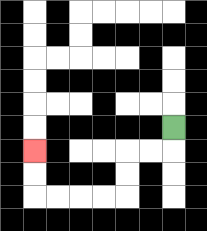{'start': '[7, 5]', 'end': '[1, 6]', 'path_directions': 'D,L,L,D,D,L,L,L,L,U,U', 'path_coordinates': '[[7, 5], [7, 6], [6, 6], [5, 6], [5, 7], [5, 8], [4, 8], [3, 8], [2, 8], [1, 8], [1, 7], [1, 6]]'}